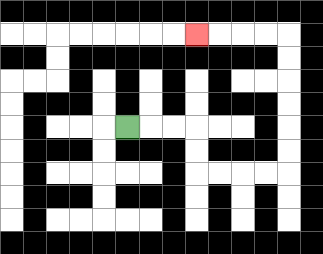{'start': '[5, 5]', 'end': '[8, 1]', 'path_directions': 'R,R,R,D,D,R,R,R,R,U,U,U,U,U,U,L,L,L,L', 'path_coordinates': '[[5, 5], [6, 5], [7, 5], [8, 5], [8, 6], [8, 7], [9, 7], [10, 7], [11, 7], [12, 7], [12, 6], [12, 5], [12, 4], [12, 3], [12, 2], [12, 1], [11, 1], [10, 1], [9, 1], [8, 1]]'}